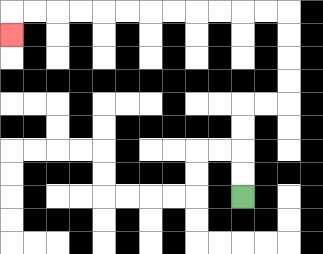{'start': '[10, 8]', 'end': '[0, 1]', 'path_directions': 'U,U,U,U,R,R,U,U,U,U,L,L,L,L,L,L,L,L,L,L,L,L,D', 'path_coordinates': '[[10, 8], [10, 7], [10, 6], [10, 5], [10, 4], [11, 4], [12, 4], [12, 3], [12, 2], [12, 1], [12, 0], [11, 0], [10, 0], [9, 0], [8, 0], [7, 0], [6, 0], [5, 0], [4, 0], [3, 0], [2, 0], [1, 0], [0, 0], [0, 1]]'}